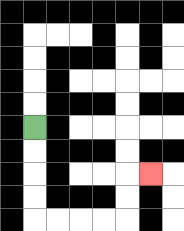{'start': '[1, 5]', 'end': '[6, 7]', 'path_directions': 'D,D,D,D,R,R,R,R,U,U,R', 'path_coordinates': '[[1, 5], [1, 6], [1, 7], [1, 8], [1, 9], [2, 9], [3, 9], [4, 9], [5, 9], [5, 8], [5, 7], [6, 7]]'}